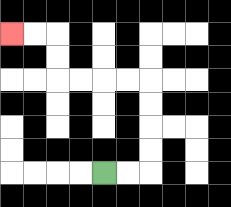{'start': '[4, 7]', 'end': '[0, 1]', 'path_directions': 'R,R,U,U,U,U,L,L,L,L,U,U,L,L', 'path_coordinates': '[[4, 7], [5, 7], [6, 7], [6, 6], [6, 5], [6, 4], [6, 3], [5, 3], [4, 3], [3, 3], [2, 3], [2, 2], [2, 1], [1, 1], [0, 1]]'}